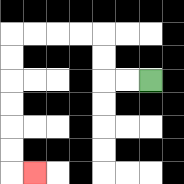{'start': '[6, 3]', 'end': '[1, 7]', 'path_directions': 'L,L,U,U,L,L,L,L,D,D,D,D,D,D,R', 'path_coordinates': '[[6, 3], [5, 3], [4, 3], [4, 2], [4, 1], [3, 1], [2, 1], [1, 1], [0, 1], [0, 2], [0, 3], [0, 4], [0, 5], [0, 6], [0, 7], [1, 7]]'}